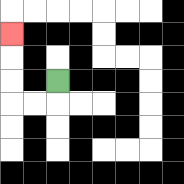{'start': '[2, 3]', 'end': '[0, 1]', 'path_directions': 'D,L,L,U,U,U', 'path_coordinates': '[[2, 3], [2, 4], [1, 4], [0, 4], [0, 3], [0, 2], [0, 1]]'}